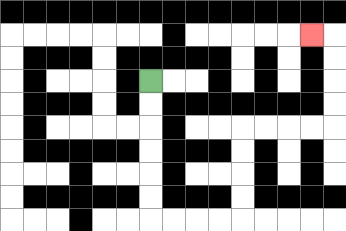{'start': '[6, 3]', 'end': '[13, 1]', 'path_directions': 'D,D,D,D,D,D,R,R,R,R,U,U,U,U,R,R,R,R,U,U,U,U,L', 'path_coordinates': '[[6, 3], [6, 4], [6, 5], [6, 6], [6, 7], [6, 8], [6, 9], [7, 9], [8, 9], [9, 9], [10, 9], [10, 8], [10, 7], [10, 6], [10, 5], [11, 5], [12, 5], [13, 5], [14, 5], [14, 4], [14, 3], [14, 2], [14, 1], [13, 1]]'}